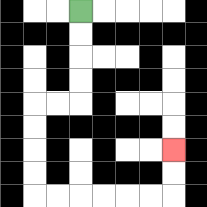{'start': '[3, 0]', 'end': '[7, 6]', 'path_directions': 'D,D,D,D,L,L,D,D,D,D,R,R,R,R,R,R,U,U', 'path_coordinates': '[[3, 0], [3, 1], [3, 2], [3, 3], [3, 4], [2, 4], [1, 4], [1, 5], [1, 6], [1, 7], [1, 8], [2, 8], [3, 8], [4, 8], [5, 8], [6, 8], [7, 8], [7, 7], [7, 6]]'}